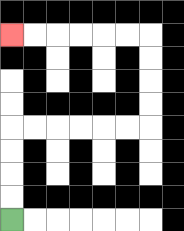{'start': '[0, 9]', 'end': '[0, 1]', 'path_directions': 'U,U,U,U,R,R,R,R,R,R,U,U,U,U,L,L,L,L,L,L', 'path_coordinates': '[[0, 9], [0, 8], [0, 7], [0, 6], [0, 5], [1, 5], [2, 5], [3, 5], [4, 5], [5, 5], [6, 5], [6, 4], [6, 3], [6, 2], [6, 1], [5, 1], [4, 1], [3, 1], [2, 1], [1, 1], [0, 1]]'}